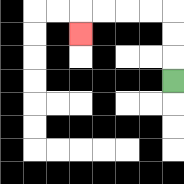{'start': '[7, 3]', 'end': '[3, 1]', 'path_directions': 'U,U,U,L,L,L,L,D', 'path_coordinates': '[[7, 3], [7, 2], [7, 1], [7, 0], [6, 0], [5, 0], [4, 0], [3, 0], [3, 1]]'}